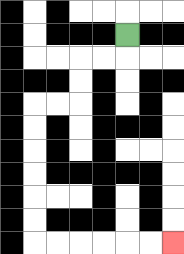{'start': '[5, 1]', 'end': '[7, 10]', 'path_directions': 'D,L,L,D,D,L,L,D,D,D,D,D,D,R,R,R,R,R,R', 'path_coordinates': '[[5, 1], [5, 2], [4, 2], [3, 2], [3, 3], [3, 4], [2, 4], [1, 4], [1, 5], [1, 6], [1, 7], [1, 8], [1, 9], [1, 10], [2, 10], [3, 10], [4, 10], [5, 10], [6, 10], [7, 10]]'}